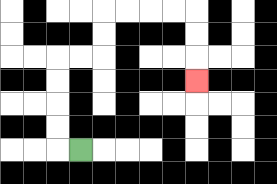{'start': '[3, 6]', 'end': '[8, 3]', 'path_directions': 'L,U,U,U,U,R,R,U,U,R,R,R,R,D,D,D', 'path_coordinates': '[[3, 6], [2, 6], [2, 5], [2, 4], [2, 3], [2, 2], [3, 2], [4, 2], [4, 1], [4, 0], [5, 0], [6, 0], [7, 0], [8, 0], [8, 1], [8, 2], [8, 3]]'}